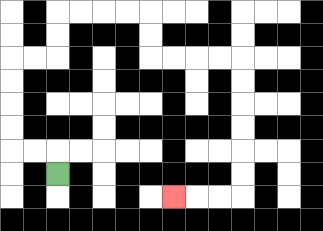{'start': '[2, 7]', 'end': '[7, 8]', 'path_directions': 'U,L,L,U,U,U,U,R,R,U,U,R,R,R,R,D,D,R,R,R,R,D,D,D,D,D,D,L,L,L', 'path_coordinates': '[[2, 7], [2, 6], [1, 6], [0, 6], [0, 5], [0, 4], [0, 3], [0, 2], [1, 2], [2, 2], [2, 1], [2, 0], [3, 0], [4, 0], [5, 0], [6, 0], [6, 1], [6, 2], [7, 2], [8, 2], [9, 2], [10, 2], [10, 3], [10, 4], [10, 5], [10, 6], [10, 7], [10, 8], [9, 8], [8, 8], [7, 8]]'}